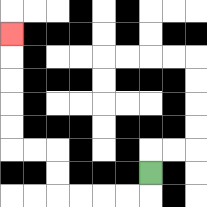{'start': '[6, 7]', 'end': '[0, 1]', 'path_directions': 'D,L,L,L,L,U,U,L,L,U,U,U,U,U', 'path_coordinates': '[[6, 7], [6, 8], [5, 8], [4, 8], [3, 8], [2, 8], [2, 7], [2, 6], [1, 6], [0, 6], [0, 5], [0, 4], [0, 3], [0, 2], [0, 1]]'}